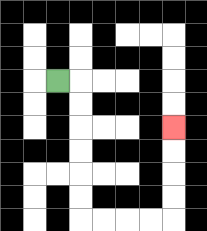{'start': '[2, 3]', 'end': '[7, 5]', 'path_directions': 'R,D,D,D,D,D,D,R,R,R,R,U,U,U,U', 'path_coordinates': '[[2, 3], [3, 3], [3, 4], [3, 5], [3, 6], [3, 7], [3, 8], [3, 9], [4, 9], [5, 9], [6, 9], [7, 9], [7, 8], [7, 7], [7, 6], [7, 5]]'}